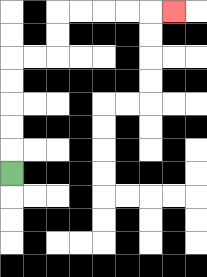{'start': '[0, 7]', 'end': '[7, 0]', 'path_directions': 'U,U,U,U,U,R,R,U,U,R,R,R,R,R', 'path_coordinates': '[[0, 7], [0, 6], [0, 5], [0, 4], [0, 3], [0, 2], [1, 2], [2, 2], [2, 1], [2, 0], [3, 0], [4, 0], [5, 0], [6, 0], [7, 0]]'}